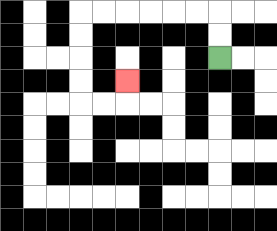{'start': '[9, 2]', 'end': '[5, 3]', 'path_directions': 'U,U,L,L,L,L,L,L,D,D,D,D,R,R,U', 'path_coordinates': '[[9, 2], [9, 1], [9, 0], [8, 0], [7, 0], [6, 0], [5, 0], [4, 0], [3, 0], [3, 1], [3, 2], [3, 3], [3, 4], [4, 4], [5, 4], [5, 3]]'}